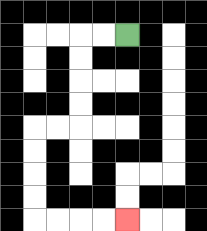{'start': '[5, 1]', 'end': '[5, 9]', 'path_directions': 'L,L,D,D,D,D,L,L,D,D,D,D,R,R,R,R', 'path_coordinates': '[[5, 1], [4, 1], [3, 1], [3, 2], [3, 3], [3, 4], [3, 5], [2, 5], [1, 5], [1, 6], [1, 7], [1, 8], [1, 9], [2, 9], [3, 9], [4, 9], [5, 9]]'}